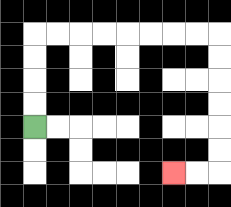{'start': '[1, 5]', 'end': '[7, 7]', 'path_directions': 'U,U,U,U,R,R,R,R,R,R,R,R,D,D,D,D,D,D,L,L', 'path_coordinates': '[[1, 5], [1, 4], [1, 3], [1, 2], [1, 1], [2, 1], [3, 1], [4, 1], [5, 1], [6, 1], [7, 1], [8, 1], [9, 1], [9, 2], [9, 3], [9, 4], [9, 5], [9, 6], [9, 7], [8, 7], [7, 7]]'}